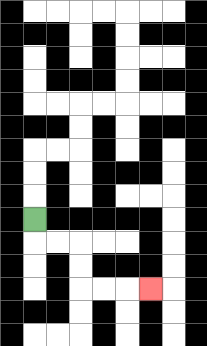{'start': '[1, 9]', 'end': '[6, 12]', 'path_directions': 'D,R,R,D,D,R,R,R', 'path_coordinates': '[[1, 9], [1, 10], [2, 10], [3, 10], [3, 11], [3, 12], [4, 12], [5, 12], [6, 12]]'}